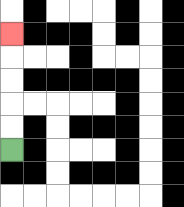{'start': '[0, 6]', 'end': '[0, 1]', 'path_directions': 'U,U,U,U,U', 'path_coordinates': '[[0, 6], [0, 5], [0, 4], [0, 3], [0, 2], [0, 1]]'}